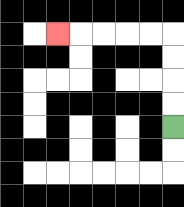{'start': '[7, 5]', 'end': '[2, 1]', 'path_directions': 'U,U,U,U,L,L,L,L,L', 'path_coordinates': '[[7, 5], [7, 4], [7, 3], [7, 2], [7, 1], [6, 1], [5, 1], [4, 1], [3, 1], [2, 1]]'}